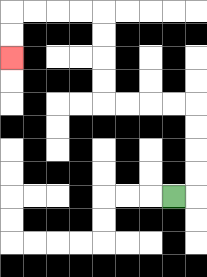{'start': '[7, 8]', 'end': '[0, 2]', 'path_directions': 'R,U,U,U,U,L,L,L,L,U,U,U,U,L,L,L,L,D,D', 'path_coordinates': '[[7, 8], [8, 8], [8, 7], [8, 6], [8, 5], [8, 4], [7, 4], [6, 4], [5, 4], [4, 4], [4, 3], [4, 2], [4, 1], [4, 0], [3, 0], [2, 0], [1, 0], [0, 0], [0, 1], [0, 2]]'}